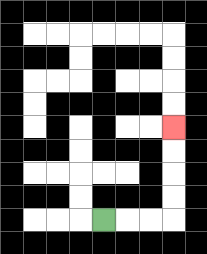{'start': '[4, 9]', 'end': '[7, 5]', 'path_directions': 'R,R,R,U,U,U,U', 'path_coordinates': '[[4, 9], [5, 9], [6, 9], [7, 9], [7, 8], [7, 7], [7, 6], [7, 5]]'}